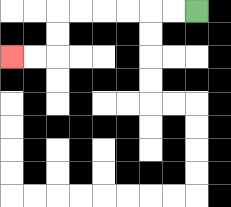{'start': '[8, 0]', 'end': '[0, 2]', 'path_directions': 'L,L,L,L,L,L,D,D,L,L', 'path_coordinates': '[[8, 0], [7, 0], [6, 0], [5, 0], [4, 0], [3, 0], [2, 0], [2, 1], [2, 2], [1, 2], [0, 2]]'}